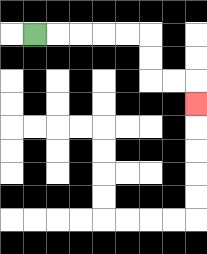{'start': '[1, 1]', 'end': '[8, 4]', 'path_directions': 'R,R,R,R,R,D,D,R,R,D', 'path_coordinates': '[[1, 1], [2, 1], [3, 1], [4, 1], [5, 1], [6, 1], [6, 2], [6, 3], [7, 3], [8, 3], [8, 4]]'}